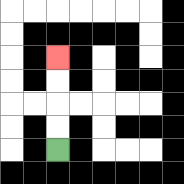{'start': '[2, 6]', 'end': '[2, 2]', 'path_directions': 'U,U,U,U', 'path_coordinates': '[[2, 6], [2, 5], [2, 4], [2, 3], [2, 2]]'}